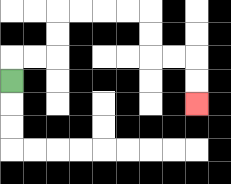{'start': '[0, 3]', 'end': '[8, 4]', 'path_directions': 'U,R,R,U,U,R,R,R,R,D,D,R,R,D,D', 'path_coordinates': '[[0, 3], [0, 2], [1, 2], [2, 2], [2, 1], [2, 0], [3, 0], [4, 0], [5, 0], [6, 0], [6, 1], [6, 2], [7, 2], [8, 2], [8, 3], [8, 4]]'}